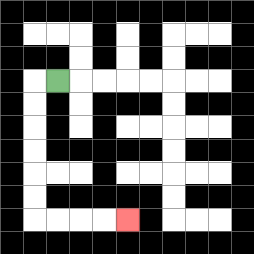{'start': '[2, 3]', 'end': '[5, 9]', 'path_directions': 'L,D,D,D,D,D,D,R,R,R,R', 'path_coordinates': '[[2, 3], [1, 3], [1, 4], [1, 5], [1, 6], [1, 7], [1, 8], [1, 9], [2, 9], [3, 9], [4, 9], [5, 9]]'}